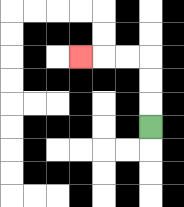{'start': '[6, 5]', 'end': '[3, 2]', 'path_directions': 'U,U,U,L,L,L', 'path_coordinates': '[[6, 5], [6, 4], [6, 3], [6, 2], [5, 2], [4, 2], [3, 2]]'}